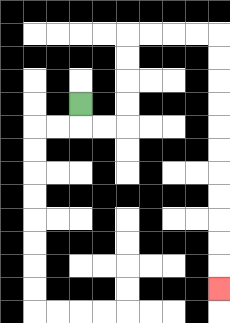{'start': '[3, 4]', 'end': '[9, 12]', 'path_directions': 'D,R,R,U,U,U,U,R,R,R,R,D,D,D,D,D,D,D,D,D,D,D', 'path_coordinates': '[[3, 4], [3, 5], [4, 5], [5, 5], [5, 4], [5, 3], [5, 2], [5, 1], [6, 1], [7, 1], [8, 1], [9, 1], [9, 2], [9, 3], [9, 4], [9, 5], [9, 6], [9, 7], [9, 8], [9, 9], [9, 10], [9, 11], [9, 12]]'}